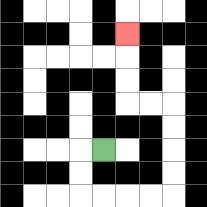{'start': '[4, 6]', 'end': '[5, 1]', 'path_directions': 'L,D,D,R,R,R,R,U,U,U,U,L,L,U,U,U', 'path_coordinates': '[[4, 6], [3, 6], [3, 7], [3, 8], [4, 8], [5, 8], [6, 8], [7, 8], [7, 7], [7, 6], [7, 5], [7, 4], [6, 4], [5, 4], [5, 3], [5, 2], [5, 1]]'}